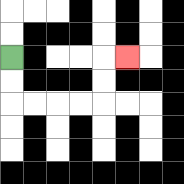{'start': '[0, 2]', 'end': '[5, 2]', 'path_directions': 'D,D,R,R,R,R,U,U,R', 'path_coordinates': '[[0, 2], [0, 3], [0, 4], [1, 4], [2, 4], [3, 4], [4, 4], [4, 3], [4, 2], [5, 2]]'}